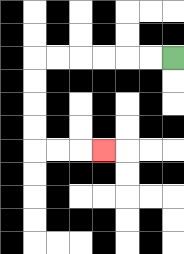{'start': '[7, 2]', 'end': '[4, 6]', 'path_directions': 'L,L,L,L,L,L,D,D,D,D,R,R,R', 'path_coordinates': '[[7, 2], [6, 2], [5, 2], [4, 2], [3, 2], [2, 2], [1, 2], [1, 3], [1, 4], [1, 5], [1, 6], [2, 6], [3, 6], [4, 6]]'}